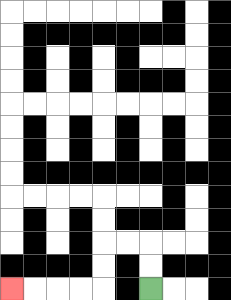{'start': '[6, 12]', 'end': '[0, 12]', 'path_directions': 'U,U,L,L,D,D,L,L,L,L', 'path_coordinates': '[[6, 12], [6, 11], [6, 10], [5, 10], [4, 10], [4, 11], [4, 12], [3, 12], [2, 12], [1, 12], [0, 12]]'}